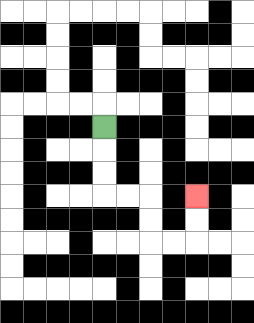{'start': '[4, 5]', 'end': '[8, 8]', 'path_directions': 'D,D,D,R,R,D,D,R,R,U,U', 'path_coordinates': '[[4, 5], [4, 6], [4, 7], [4, 8], [5, 8], [6, 8], [6, 9], [6, 10], [7, 10], [8, 10], [8, 9], [8, 8]]'}